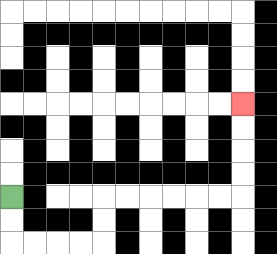{'start': '[0, 8]', 'end': '[10, 4]', 'path_directions': 'D,D,R,R,R,R,U,U,R,R,R,R,R,R,U,U,U,U', 'path_coordinates': '[[0, 8], [0, 9], [0, 10], [1, 10], [2, 10], [3, 10], [4, 10], [4, 9], [4, 8], [5, 8], [6, 8], [7, 8], [8, 8], [9, 8], [10, 8], [10, 7], [10, 6], [10, 5], [10, 4]]'}